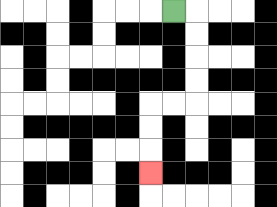{'start': '[7, 0]', 'end': '[6, 7]', 'path_directions': 'R,D,D,D,D,L,L,D,D,D', 'path_coordinates': '[[7, 0], [8, 0], [8, 1], [8, 2], [8, 3], [8, 4], [7, 4], [6, 4], [6, 5], [6, 6], [6, 7]]'}